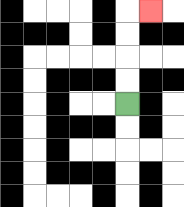{'start': '[5, 4]', 'end': '[6, 0]', 'path_directions': 'U,U,U,U,R', 'path_coordinates': '[[5, 4], [5, 3], [5, 2], [5, 1], [5, 0], [6, 0]]'}